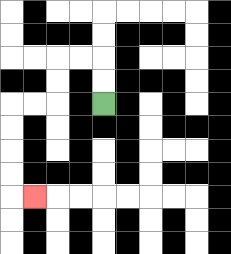{'start': '[4, 4]', 'end': '[1, 8]', 'path_directions': 'U,U,L,L,D,D,L,L,D,D,D,D,R', 'path_coordinates': '[[4, 4], [4, 3], [4, 2], [3, 2], [2, 2], [2, 3], [2, 4], [1, 4], [0, 4], [0, 5], [0, 6], [0, 7], [0, 8], [1, 8]]'}